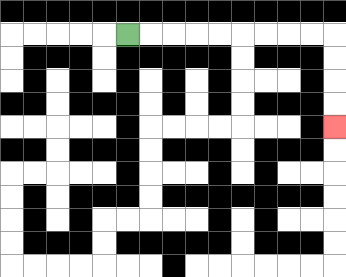{'start': '[5, 1]', 'end': '[14, 5]', 'path_directions': 'R,R,R,R,R,R,R,R,R,D,D,D,D', 'path_coordinates': '[[5, 1], [6, 1], [7, 1], [8, 1], [9, 1], [10, 1], [11, 1], [12, 1], [13, 1], [14, 1], [14, 2], [14, 3], [14, 4], [14, 5]]'}